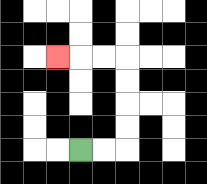{'start': '[3, 6]', 'end': '[2, 2]', 'path_directions': 'R,R,U,U,U,U,L,L,L', 'path_coordinates': '[[3, 6], [4, 6], [5, 6], [5, 5], [5, 4], [5, 3], [5, 2], [4, 2], [3, 2], [2, 2]]'}